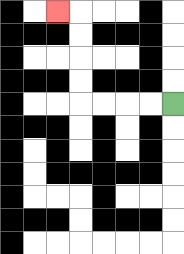{'start': '[7, 4]', 'end': '[2, 0]', 'path_directions': 'L,L,L,L,U,U,U,U,L', 'path_coordinates': '[[7, 4], [6, 4], [5, 4], [4, 4], [3, 4], [3, 3], [3, 2], [3, 1], [3, 0], [2, 0]]'}